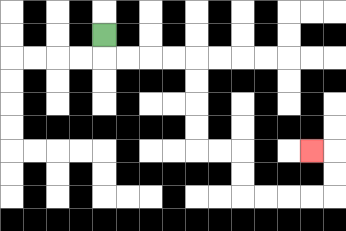{'start': '[4, 1]', 'end': '[13, 6]', 'path_directions': 'D,R,R,R,R,D,D,D,D,R,R,D,D,R,R,R,R,U,U,L', 'path_coordinates': '[[4, 1], [4, 2], [5, 2], [6, 2], [7, 2], [8, 2], [8, 3], [8, 4], [8, 5], [8, 6], [9, 6], [10, 6], [10, 7], [10, 8], [11, 8], [12, 8], [13, 8], [14, 8], [14, 7], [14, 6], [13, 6]]'}